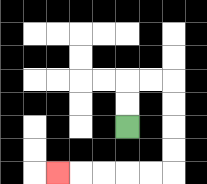{'start': '[5, 5]', 'end': '[2, 7]', 'path_directions': 'U,U,R,R,D,D,D,D,L,L,L,L,L', 'path_coordinates': '[[5, 5], [5, 4], [5, 3], [6, 3], [7, 3], [7, 4], [7, 5], [7, 6], [7, 7], [6, 7], [5, 7], [4, 7], [3, 7], [2, 7]]'}